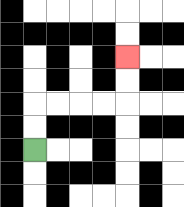{'start': '[1, 6]', 'end': '[5, 2]', 'path_directions': 'U,U,R,R,R,R,U,U', 'path_coordinates': '[[1, 6], [1, 5], [1, 4], [2, 4], [3, 4], [4, 4], [5, 4], [5, 3], [5, 2]]'}